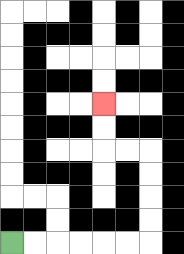{'start': '[0, 10]', 'end': '[4, 4]', 'path_directions': 'R,R,R,R,R,R,U,U,U,U,L,L,U,U', 'path_coordinates': '[[0, 10], [1, 10], [2, 10], [3, 10], [4, 10], [5, 10], [6, 10], [6, 9], [6, 8], [6, 7], [6, 6], [5, 6], [4, 6], [4, 5], [4, 4]]'}